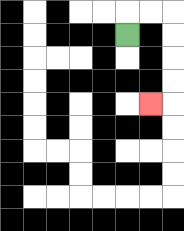{'start': '[5, 1]', 'end': '[6, 4]', 'path_directions': 'U,R,R,D,D,D,D,L', 'path_coordinates': '[[5, 1], [5, 0], [6, 0], [7, 0], [7, 1], [7, 2], [7, 3], [7, 4], [6, 4]]'}